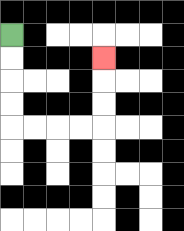{'start': '[0, 1]', 'end': '[4, 2]', 'path_directions': 'D,D,D,D,R,R,R,R,U,U,U', 'path_coordinates': '[[0, 1], [0, 2], [0, 3], [0, 4], [0, 5], [1, 5], [2, 5], [3, 5], [4, 5], [4, 4], [4, 3], [4, 2]]'}